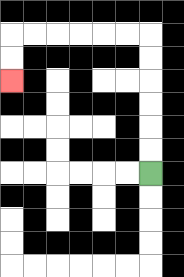{'start': '[6, 7]', 'end': '[0, 3]', 'path_directions': 'U,U,U,U,U,U,L,L,L,L,L,L,D,D', 'path_coordinates': '[[6, 7], [6, 6], [6, 5], [6, 4], [6, 3], [6, 2], [6, 1], [5, 1], [4, 1], [3, 1], [2, 1], [1, 1], [0, 1], [0, 2], [0, 3]]'}